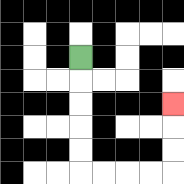{'start': '[3, 2]', 'end': '[7, 4]', 'path_directions': 'D,D,D,D,D,R,R,R,R,U,U,U', 'path_coordinates': '[[3, 2], [3, 3], [3, 4], [3, 5], [3, 6], [3, 7], [4, 7], [5, 7], [6, 7], [7, 7], [7, 6], [7, 5], [7, 4]]'}